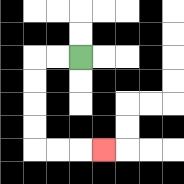{'start': '[3, 2]', 'end': '[4, 6]', 'path_directions': 'L,L,D,D,D,D,R,R,R', 'path_coordinates': '[[3, 2], [2, 2], [1, 2], [1, 3], [1, 4], [1, 5], [1, 6], [2, 6], [3, 6], [4, 6]]'}